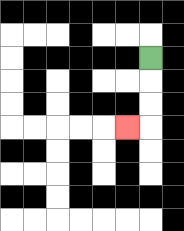{'start': '[6, 2]', 'end': '[5, 5]', 'path_directions': 'D,D,D,L', 'path_coordinates': '[[6, 2], [6, 3], [6, 4], [6, 5], [5, 5]]'}